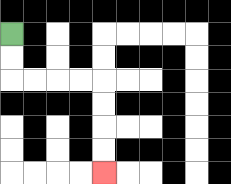{'start': '[0, 1]', 'end': '[4, 7]', 'path_directions': 'D,D,R,R,R,R,D,D,D,D', 'path_coordinates': '[[0, 1], [0, 2], [0, 3], [1, 3], [2, 3], [3, 3], [4, 3], [4, 4], [4, 5], [4, 6], [4, 7]]'}